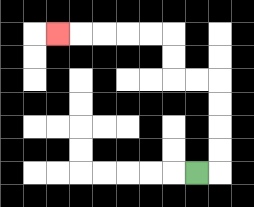{'start': '[8, 7]', 'end': '[2, 1]', 'path_directions': 'R,U,U,U,U,L,L,U,U,L,L,L,L,L', 'path_coordinates': '[[8, 7], [9, 7], [9, 6], [9, 5], [9, 4], [9, 3], [8, 3], [7, 3], [7, 2], [7, 1], [6, 1], [5, 1], [4, 1], [3, 1], [2, 1]]'}